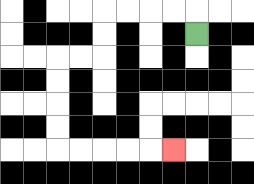{'start': '[8, 1]', 'end': '[7, 6]', 'path_directions': 'U,L,L,L,L,D,D,L,L,D,D,D,D,R,R,R,R,R', 'path_coordinates': '[[8, 1], [8, 0], [7, 0], [6, 0], [5, 0], [4, 0], [4, 1], [4, 2], [3, 2], [2, 2], [2, 3], [2, 4], [2, 5], [2, 6], [3, 6], [4, 6], [5, 6], [6, 6], [7, 6]]'}